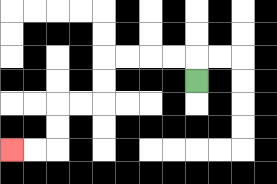{'start': '[8, 3]', 'end': '[0, 6]', 'path_directions': 'U,L,L,L,L,D,D,L,L,D,D,L,L', 'path_coordinates': '[[8, 3], [8, 2], [7, 2], [6, 2], [5, 2], [4, 2], [4, 3], [4, 4], [3, 4], [2, 4], [2, 5], [2, 6], [1, 6], [0, 6]]'}